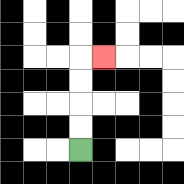{'start': '[3, 6]', 'end': '[4, 2]', 'path_directions': 'U,U,U,U,R', 'path_coordinates': '[[3, 6], [3, 5], [3, 4], [3, 3], [3, 2], [4, 2]]'}